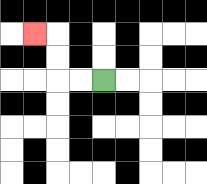{'start': '[4, 3]', 'end': '[1, 1]', 'path_directions': 'L,L,U,U,L', 'path_coordinates': '[[4, 3], [3, 3], [2, 3], [2, 2], [2, 1], [1, 1]]'}